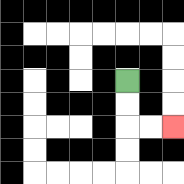{'start': '[5, 3]', 'end': '[7, 5]', 'path_directions': 'D,D,R,R', 'path_coordinates': '[[5, 3], [5, 4], [5, 5], [6, 5], [7, 5]]'}